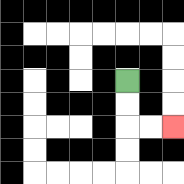{'start': '[5, 3]', 'end': '[7, 5]', 'path_directions': 'D,D,R,R', 'path_coordinates': '[[5, 3], [5, 4], [5, 5], [6, 5], [7, 5]]'}